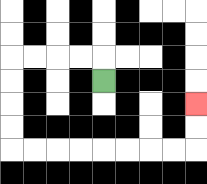{'start': '[4, 3]', 'end': '[8, 4]', 'path_directions': 'U,L,L,L,L,D,D,D,D,R,R,R,R,R,R,R,R,U,U', 'path_coordinates': '[[4, 3], [4, 2], [3, 2], [2, 2], [1, 2], [0, 2], [0, 3], [0, 4], [0, 5], [0, 6], [1, 6], [2, 6], [3, 6], [4, 6], [5, 6], [6, 6], [7, 6], [8, 6], [8, 5], [8, 4]]'}